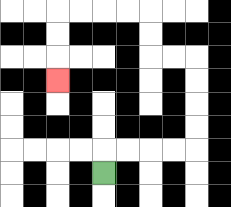{'start': '[4, 7]', 'end': '[2, 3]', 'path_directions': 'U,R,R,R,R,U,U,U,U,L,L,U,U,L,L,L,L,D,D,D', 'path_coordinates': '[[4, 7], [4, 6], [5, 6], [6, 6], [7, 6], [8, 6], [8, 5], [8, 4], [8, 3], [8, 2], [7, 2], [6, 2], [6, 1], [6, 0], [5, 0], [4, 0], [3, 0], [2, 0], [2, 1], [2, 2], [2, 3]]'}